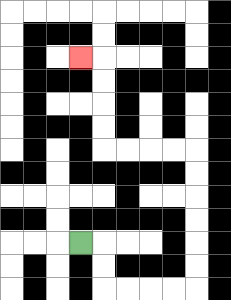{'start': '[3, 10]', 'end': '[3, 2]', 'path_directions': 'R,D,D,R,R,R,R,U,U,U,U,U,U,L,L,L,L,U,U,U,U,L', 'path_coordinates': '[[3, 10], [4, 10], [4, 11], [4, 12], [5, 12], [6, 12], [7, 12], [8, 12], [8, 11], [8, 10], [8, 9], [8, 8], [8, 7], [8, 6], [7, 6], [6, 6], [5, 6], [4, 6], [4, 5], [4, 4], [4, 3], [4, 2], [3, 2]]'}